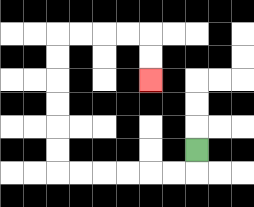{'start': '[8, 6]', 'end': '[6, 3]', 'path_directions': 'D,L,L,L,L,L,L,U,U,U,U,U,U,R,R,R,R,D,D', 'path_coordinates': '[[8, 6], [8, 7], [7, 7], [6, 7], [5, 7], [4, 7], [3, 7], [2, 7], [2, 6], [2, 5], [2, 4], [2, 3], [2, 2], [2, 1], [3, 1], [4, 1], [5, 1], [6, 1], [6, 2], [6, 3]]'}